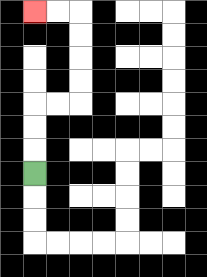{'start': '[1, 7]', 'end': '[1, 0]', 'path_directions': 'U,U,U,R,R,U,U,U,U,L,L', 'path_coordinates': '[[1, 7], [1, 6], [1, 5], [1, 4], [2, 4], [3, 4], [3, 3], [3, 2], [3, 1], [3, 0], [2, 0], [1, 0]]'}